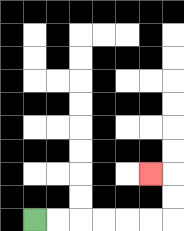{'start': '[1, 9]', 'end': '[6, 7]', 'path_directions': 'R,R,R,R,R,R,U,U,L', 'path_coordinates': '[[1, 9], [2, 9], [3, 9], [4, 9], [5, 9], [6, 9], [7, 9], [7, 8], [7, 7], [6, 7]]'}